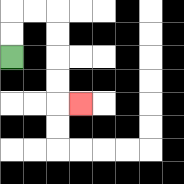{'start': '[0, 2]', 'end': '[3, 4]', 'path_directions': 'U,U,R,R,D,D,D,D,R', 'path_coordinates': '[[0, 2], [0, 1], [0, 0], [1, 0], [2, 0], [2, 1], [2, 2], [2, 3], [2, 4], [3, 4]]'}